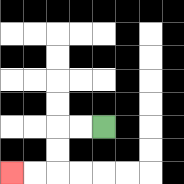{'start': '[4, 5]', 'end': '[0, 7]', 'path_directions': 'L,L,D,D,L,L', 'path_coordinates': '[[4, 5], [3, 5], [2, 5], [2, 6], [2, 7], [1, 7], [0, 7]]'}